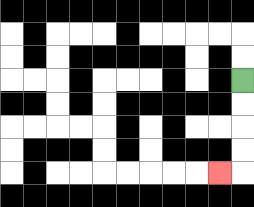{'start': '[10, 3]', 'end': '[9, 7]', 'path_directions': 'D,D,D,D,L', 'path_coordinates': '[[10, 3], [10, 4], [10, 5], [10, 6], [10, 7], [9, 7]]'}